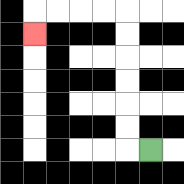{'start': '[6, 6]', 'end': '[1, 1]', 'path_directions': 'L,U,U,U,U,U,U,L,L,L,L,D', 'path_coordinates': '[[6, 6], [5, 6], [5, 5], [5, 4], [5, 3], [5, 2], [5, 1], [5, 0], [4, 0], [3, 0], [2, 0], [1, 0], [1, 1]]'}